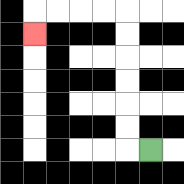{'start': '[6, 6]', 'end': '[1, 1]', 'path_directions': 'L,U,U,U,U,U,U,L,L,L,L,D', 'path_coordinates': '[[6, 6], [5, 6], [5, 5], [5, 4], [5, 3], [5, 2], [5, 1], [5, 0], [4, 0], [3, 0], [2, 0], [1, 0], [1, 1]]'}